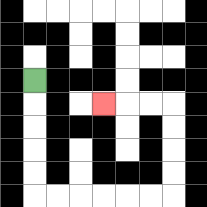{'start': '[1, 3]', 'end': '[4, 4]', 'path_directions': 'D,D,D,D,D,R,R,R,R,R,R,U,U,U,U,L,L,L', 'path_coordinates': '[[1, 3], [1, 4], [1, 5], [1, 6], [1, 7], [1, 8], [2, 8], [3, 8], [4, 8], [5, 8], [6, 8], [7, 8], [7, 7], [7, 6], [7, 5], [7, 4], [6, 4], [5, 4], [4, 4]]'}